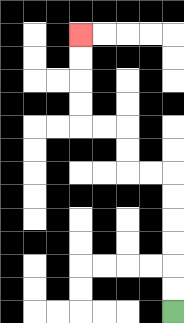{'start': '[7, 13]', 'end': '[3, 1]', 'path_directions': 'U,U,U,U,U,U,L,L,U,U,L,L,U,U,U,U', 'path_coordinates': '[[7, 13], [7, 12], [7, 11], [7, 10], [7, 9], [7, 8], [7, 7], [6, 7], [5, 7], [5, 6], [5, 5], [4, 5], [3, 5], [3, 4], [3, 3], [3, 2], [3, 1]]'}